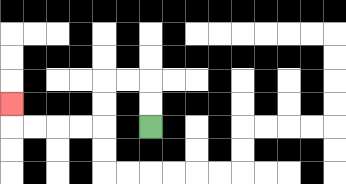{'start': '[6, 5]', 'end': '[0, 4]', 'path_directions': 'U,U,L,L,D,D,L,L,L,L,U', 'path_coordinates': '[[6, 5], [6, 4], [6, 3], [5, 3], [4, 3], [4, 4], [4, 5], [3, 5], [2, 5], [1, 5], [0, 5], [0, 4]]'}